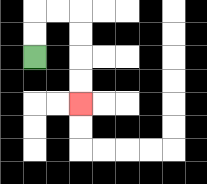{'start': '[1, 2]', 'end': '[3, 4]', 'path_directions': 'U,U,R,R,D,D,D,D', 'path_coordinates': '[[1, 2], [1, 1], [1, 0], [2, 0], [3, 0], [3, 1], [3, 2], [3, 3], [3, 4]]'}